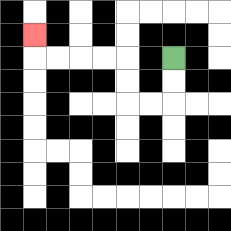{'start': '[7, 2]', 'end': '[1, 1]', 'path_directions': 'D,D,L,L,U,U,L,L,L,L,U', 'path_coordinates': '[[7, 2], [7, 3], [7, 4], [6, 4], [5, 4], [5, 3], [5, 2], [4, 2], [3, 2], [2, 2], [1, 2], [1, 1]]'}